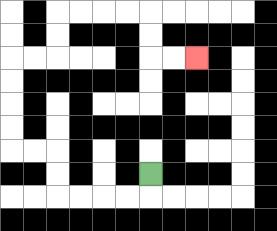{'start': '[6, 7]', 'end': '[8, 2]', 'path_directions': 'D,L,L,L,L,U,U,L,L,U,U,U,U,R,R,U,U,R,R,R,R,D,D,R,R', 'path_coordinates': '[[6, 7], [6, 8], [5, 8], [4, 8], [3, 8], [2, 8], [2, 7], [2, 6], [1, 6], [0, 6], [0, 5], [0, 4], [0, 3], [0, 2], [1, 2], [2, 2], [2, 1], [2, 0], [3, 0], [4, 0], [5, 0], [6, 0], [6, 1], [6, 2], [7, 2], [8, 2]]'}